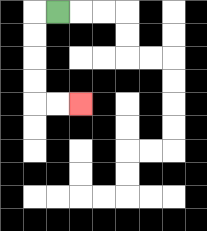{'start': '[2, 0]', 'end': '[3, 4]', 'path_directions': 'L,D,D,D,D,R,R', 'path_coordinates': '[[2, 0], [1, 0], [1, 1], [1, 2], [1, 3], [1, 4], [2, 4], [3, 4]]'}